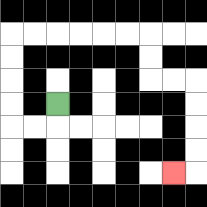{'start': '[2, 4]', 'end': '[7, 7]', 'path_directions': 'D,L,L,U,U,U,U,R,R,R,R,R,R,D,D,R,R,D,D,D,D,L', 'path_coordinates': '[[2, 4], [2, 5], [1, 5], [0, 5], [0, 4], [0, 3], [0, 2], [0, 1], [1, 1], [2, 1], [3, 1], [4, 1], [5, 1], [6, 1], [6, 2], [6, 3], [7, 3], [8, 3], [8, 4], [8, 5], [8, 6], [8, 7], [7, 7]]'}